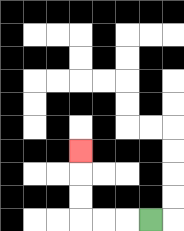{'start': '[6, 9]', 'end': '[3, 6]', 'path_directions': 'L,L,L,U,U,U', 'path_coordinates': '[[6, 9], [5, 9], [4, 9], [3, 9], [3, 8], [3, 7], [3, 6]]'}